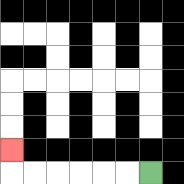{'start': '[6, 7]', 'end': '[0, 6]', 'path_directions': 'L,L,L,L,L,L,U', 'path_coordinates': '[[6, 7], [5, 7], [4, 7], [3, 7], [2, 7], [1, 7], [0, 7], [0, 6]]'}